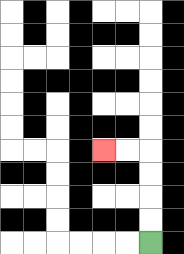{'start': '[6, 10]', 'end': '[4, 6]', 'path_directions': 'U,U,U,U,L,L', 'path_coordinates': '[[6, 10], [6, 9], [6, 8], [6, 7], [6, 6], [5, 6], [4, 6]]'}